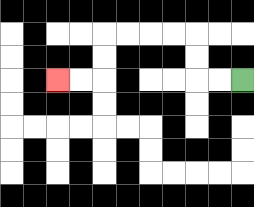{'start': '[10, 3]', 'end': '[2, 3]', 'path_directions': 'L,L,U,U,L,L,L,L,D,D,L,L', 'path_coordinates': '[[10, 3], [9, 3], [8, 3], [8, 2], [8, 1], [7, 1], [6, 1], [5, 1], [4, 1], [4, 2], [4, 3], [3, 3], [2, 3]]'}